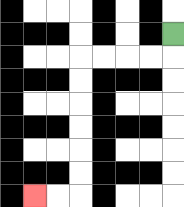{'start': '[7, 1]', 'end': '[1, 8]', 'path_directions': 'D,L,L,L,L,D,D,D,D,D,D,L,L', 'path_coordinates': '[[7, 1], [7, 2], [6, 2], [5, 2], [4, 2], [3, 2], [3, 3], [3, 4], [3, 5], [3, 6], [3, 7], [3, 8], [2, 8], [1, 8]]'}